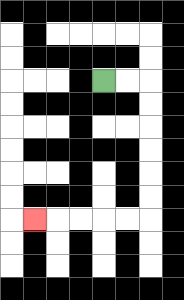{'start': '[4, 3]', 'end': '[1, 9]', 'path_directions': 'R,R,D,D,D,D,D,D,L,L,L,L,L', 'path_coordinates': '[[4, 3], [5, 3], [6, 3], [6, 4], [6, 5], [6, 6], [6, 7], [6, 8], [6, 9], [5, 9], [4, 9], [3, 9], [2, 9], [1, 9]]'}